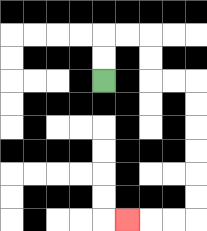{'start': '[4, 3]', 'end': '[5, 9]', 'path_directions': 'U,U,R,R,D,D,R,R,D,D,D,D,D,D,L,L,L', 'path_coordinates': '[[4, 3], [4, 2], [4, 1], [5, 1], [6, 1], [6, 2], [6, 3], [7, 3], [8, 3], [8, 4], [8, 5], [8, 6], [8, 7], [8, 8], [8, 9], [7, 9], [6, 9], [5, 9]]'}